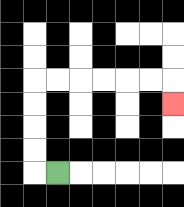{'start': '[2, 7]', 'end': '[7, 4]', 'path_directions': 'L,U,U,U,U,R,R,R,R,R,R,D', 'path_coordinates': '[[2, 7], [1, 7], [1, 6], [1, 5], [1, 4], [1, 3], [2, 3], [3, 3], [4, 3], [5, 3], [6, 3], [7, 3], [7, 4]]'}